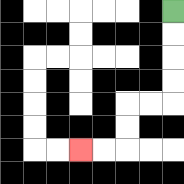{'start': '[7, 0]', 'end': '[3, 6]', 'path_directions': 'D,D,D,D,L,L,D,D,L,L', 'path_coordinates': '[[7, 0], [7, 1], [7, 2], [7, 3], [7, 4], [6, 4], [5, 4], [5, 5], [5, 6], [4, 6], [3, 6]]'}